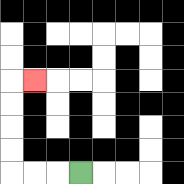{'start': '[3, 7]', 'end': '[1, 3]', 'path_directions': 'L,L,L,U,U,U,U,R', 'path_coordinates': '[[3, 7], [2, 7], [1, 7], [0, 7], [0, 6], [0, 5], [0, 4], [0, 3], [1, 3]]'}